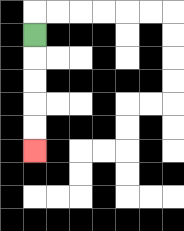{'start': '[1, 1]', 'end': '[1, 6]', 'path_directions': 'D,D,D,D,D', 'path_coordinates': '[[1, 1], [1, 2], [1, 3], [1, 4], [1, 5], [1, 6]]'}